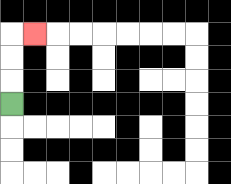{'start': '[0, 4]', 'end': '[1, 1]', 'path_directions': 'U,U,U,R', 'path_coordinates': '[[0, 4], [0, 3], [0, 2], [0, 1], [1, 1]]'}